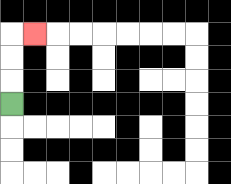{'start': '[0, 4]', 'end': '[1, 1]', 'path_directions': 'U,U,U,R', 'path_coordinates': '[[0, 4], [0, 3], [0, 2], [0, 1], [1, 1]]'}